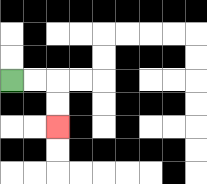{'start': '[0, 3]', 'end': '[2, 5]', 'path_directions': 'R,R,D,D', 'path_coordinates': '[[0, 3], [1, 3], [2, 3], [2, 4], [2, 5]]'}